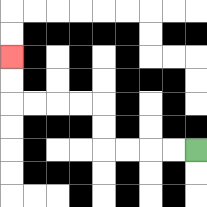{'start': '[8, 6]', 'end': '[0, 2]', 'path_directions': 'L,L,L,L,U,U,L,L,L,L,U,U', 'path_coordinates': '[[8, 6], [7, 6], [6, 6], [5, 6], [4, 6], [4, 5], [4, 4], [3, 4], [2, 4], [1, 4], [0, 4], [0, 3], [0, 2]]'}